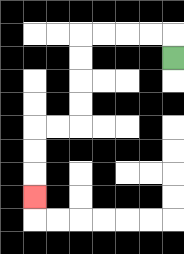{'start': '[7, 2]', 'end': '[1, 8]', 'path_directions': 'U,L,L,L,L,D,D,D,D,L,L,D,D,D', 'path_coordinates': '[[7, 2], [7, 1], [6, 1], [5, 1], [4, 1], [3, 1], [3, 2], [3, 3], [3, 4], [3, 5], [2, 5], [1, 5], [1, 6], [1, 7], [1, 8]]'}